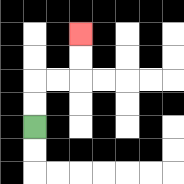{'start': '[1, 5]', 'end': '[3, 1]', 'path_directions': 'U,U,R,R,U,U', 'path_coordinates': '[[1, 5], [1, 4], [1, 3], [2, 3], [3, 3], [3, 2], [3, 1]]'}